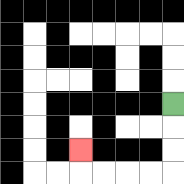{'start': '[7, 4]', 'end': '[3, 6]', 'path_directions': 'D,D,D,L,L,L,L,U', 'path_coordinates': '[[7, 4], [7, 5], [7, 6], [7, 7], [6, 7], [5, 7], [4, 7], [3, 7], [3, 6]]'}